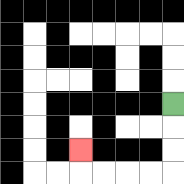{'start': '[7, 4]', 'end': '[3, 6]', 'path_directions': 'D,D,D,L,L,L,L,U', 'path_coordinates': '[[7, 4], [7, 5], [7, 6], [7, 7], [6, 7], [5, 7], [4, 7], [3, 7], [3, 6]]'}